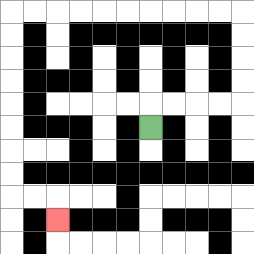{'start': '[6, 5]', 'end': '[2, 9]', 'path_directions': 'U,R,R,R,R,U,U,U,U,L,L,L,L,L,L,L,L,L,L,D,D,D,D,D,D,D,D,R,R,D', 'path_coordinates': '[[6, 5], [6, 4], [7, 4], [8, 4], [9, 4], [10, 4], [10, 3], [10, 2], [10, 1], [10, 0], [9, 0], [8, 0], [7, 0], [6, 0], [5, 0], [4, 0], [3, 0], [2, 0], [1, 0], [0, 0], [0, 1], [0, 2], [0, 3], [0, 4], [0, 5], [0, 6], [0, 7], [0, 8], [1, 8], [2, 8], [2, 9]]'}